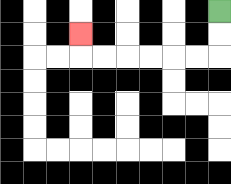{'start': '[9, 0]', 'end': '[3, 1]', 'path_directions': 'D,D,L,L,L,L,L,L,U', 'path_coordinates': '[[9, 0], [9, 1], [9, 2], [8, 2], [7, 2], [6, 2], [5, 2], [4, 2], [3, 2], [3, 1]]'}